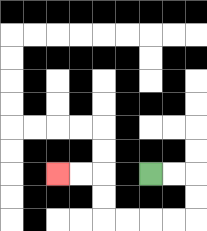{'start': '[6, 7]', 'end': '[2, 7]', 'path_directions': 'R,R,D,D,L,L,L,L,U,U,L,L', 'path_coordinates': '[[6, 7], [7, 7], [8, 7], [8, 8], [8, 9], [7, 9], [6, 9], [5, 9], [4, 9], [4, 8], [4, 7], [3, 7], [2, 7]]'}